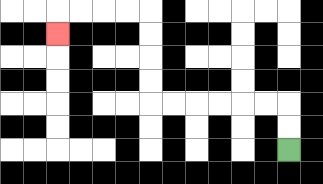{'start': '[12, 6]', 'end': '[2, 1]', 'path_directions': 'U,U,L,L,L,L,L,L,U,U,U,U,L,L,L,L,D', 'path_coordinates': '[[12, 6], [12, 5], [12, 4], [11, 4], [10, 4], [9, 4], [8, 4], [7, 4], [6, 4], [6, 3], [6, 2], [6, 1], [6, 0], [5, 0], [4, 0], [3, 0], [2, 0], [2, 1]]'}